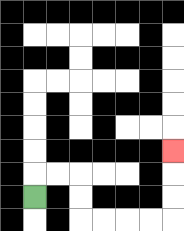{'start': '[1, 8]', 'end': '[7, 6]', 'path_directions': 'U,R,R,D,D,R,R,R,R,U,U,U', 'path_coordinates': '[[1, 8], [1, 7], [2, 7], [3, 7], [3, 8], [3, 9], [4, 9], [5, 9], [6, 9], [7, 9], [7, 8], [7, 7], [7, 6]]'}